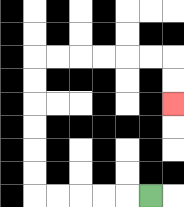{'start': '[6, 8]', 'end': '[7, 4]', 'path_directions': 'L,L,L,L,L,U,U,U,U,U,U,R,R,R,R,R,R,D,D', 'path_coordinates': '[[6, 8], [5, 8], [4, 8], [3, 8], [2, 8], [1, 8], [1, 7], [1, 6], [1, 5], [1, 4], [1, 3], [1, 2], [2, 2], [3, 2], [4, 2], [5, 2], [6, 2], [7, 2], [7, 3], [7, 4]]'}